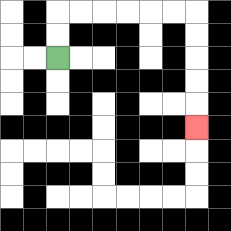{'start': '[2, 2]', 'end': '[8, 5]', 'path_directions': 'U,U,R,R,R,R,R,R,D,D,D,D,D', 'path_coordinates': '[[2, 2], [2, 1], [2, 0], [3, 0], [4, 0], [5, 0], [6, 0], [7, 0], [8, 0], [8, 1], [8, 2], [8, 3], [8, 4], [8, 5]]'}